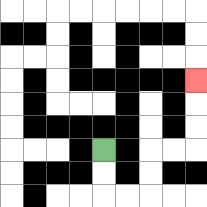{'start': '[4, 6]', 'end': '[8, 3]', 'path_directions': 'D,D,R,R,U,U,R,R,U,U,U', 'path_coordinates': '[[4, 6], [4, 7], [4, 8], [5, 8], [6, 8], [6, 7], [6, 6], [7, 6], [8, 6], [8, 5], [8, 4], [8, 3]]'}